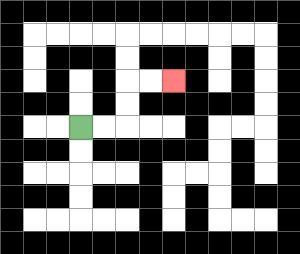{'start': '[3, 5]', 'end': '[7, 3]', 'path_directions': 'R,R,U,U,R,R', 'path_coordinates': '[[3, 5], [4, 5], [5, 5], [5, 4], [5, 3], [6, 3], [7, 3]]'}